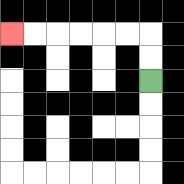{'start': '[6, 3]', 'end': '[0, 1]', 'path_directions': 'U,U,L,L,L,L,L,L', 'path_coordinates': '[[6, 3], [6, 2], [6, 1], [5, 1], [4, 1], [3, 1], [2, 1], [1, 1], [0, 1]]'}